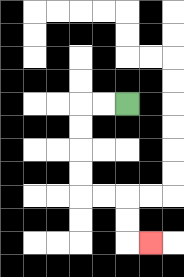{'start': '[5, 4]', 'end': '[6, 10]', 'path_directions': 'L,L,D,D,D,D,R,R,D,D,R', 'path_coordinates': '[[5, 4], [4, 4], [3, 4], [3, 5], [3, 6], [3, 7], [3, 8], [4, 8], [5, 8], [5, 9], [5, 10], [6, 10]]'}